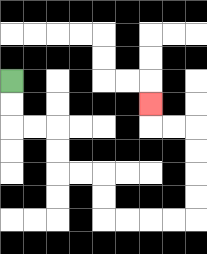{'start': '[0, 3]', 'end': '[6, 4]', 'path_directions': 'D,D,R,R,D,D,R,R,D,D,R,R,R,R,U,U,U,U,L,L,U', 'path_coordinates': '[[0, 3], [0, 4], [0, 5], [1, 5], [2, 5], [2, 6], [2, 7], [3, 7], [4, 7], [4, 8], [4, 9], [5, 9], [6, 9], [7, 9], [8, 9], [8, 8], [8, 7], [8, 6], [8, 5], [7, 5], [6, 5], [6, 4]]'}